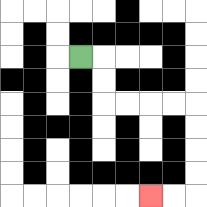{'start': '[3, 2]', 'end': '[6, 8]', 'path_directions': 'R,D,D,R,R,R,R,D,D,D,D,L,L', 'path_coordinates': '[[3, 2], [4, 2], [4, 3], [4, 4], [5, 4], [6, 4], [7, 4], [8, 4], [8, 5], [8, 6], [8, 7], [8, 8], [7, 8], [6, 8]]'}